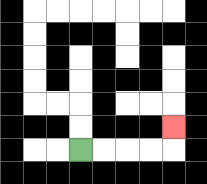{'start': '[3, 6]', 'end': '[7, 5]', 'path_directions': 'R,R,R,R,U', 'path_coordinates': '[[3, 6], [4, 6], [5, 6], [6, 6], [7, 6], [7, 5]]'}